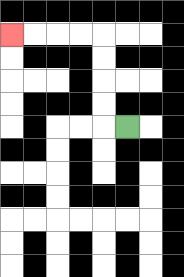{'start': '[5, 5]', 'end': '[0, 1]', 'path_directions': 'L,U,U,U,U,L,L,L,L', 'path_coordinates': '[[5, 5], [4, 5], [4, 4], [4, 3], [4, 2], [4, 1], [3, 1], [2, 1], [1, 1], [0, 1]]'}